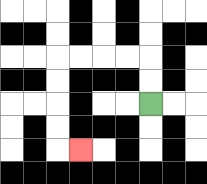{'start': '[6, 4]', 'end': '[3, 6]', 'path_directions': 'U,U,L,L,L,L,D,D,D,D,R', 'path_coordinates': '[[6, 4], [6, 3], [6, 2], [5, 2], [4, 2], [3, 2], [2, 2], [2, 3], [2, 4], [2, 5], [2, 6], [3, 6]]'}